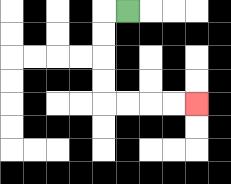{'start': '[5, 0]', 'end': '[8, 4]', 'path_directions': 'L,D,D,D,D,R,R,R,R', 'path_coordinates': '[[5, 0], [4, 0], [4, 1], [4, 2], [4, 3], [4, 4], [5, 4], [6, 4], [7, 4], [8, 4]]'}